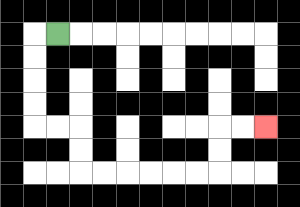{'start': '[2, 1]', 'end': '[11, 5]', 'path_directions': 'L,D,D,D,D,R,R,D,D,R,R,R,R,R,R,U,U,R,R', 'path_coordinates': '[[2, 1], [1, 1], [1, 2], [1, 3], [1, 4], [1, 5], [2, 5], [3, 5], [3, 6], [3, 7], [4, 7], [5, 7], [6, 7], [7, 7], [8, 7], [9, 7], [9, 6], [9, 5], [10, 5], [11, 5]]'}